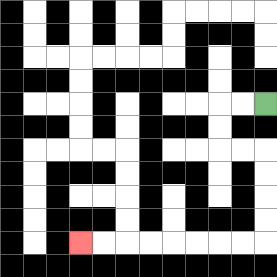{'start': '[11, 4]', 'end': '[3, 10]', 'path_directions': 'L,L,D,D,R,R,D,D,D,D,L,L,L,L,L,L,L,L', 'path_coordinates': '[[11, 4], [10, 4], [9, 4], [9, 5], [9, 6], [10, 6], [11, 6], [11, 7], [11, 8], [11, 9], [11, 10], [10, 10], [9, 10], [8, 10], [7, 10], [6, 10], [5, 10], [4, 10], [3, 10]]'}